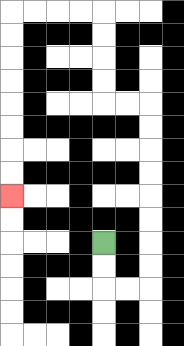{'start': '[4, 10]', 'end': '[0, 8]', 'path_directions': 'D,D,R,R,U,U,U,U,U,U,U,U,L,L,U,U,U,U,L,L,L,L,D,D,D,D,D,D,D,D', 'path_coordinates': '[[4, 10], [4, 11], [4, 12], [5, 12], [6, 12], [6, 11], [6, 10], [6, 9], [6, 8], [6, 7], [6, 6], [6, 5], [6, 4], [5, 4], [4, 4], [4, 3], [4, 2], [4, 1], [4, 0], [3, 0], [2, 0], [1, 0], [0, 0], [0, 1], [0, 2], [0, 3], [0, 4], [0, 5], [0, 6], [0, 7], [0, 8]]'}